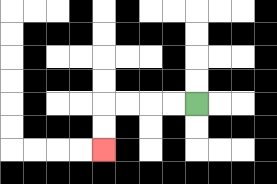{'start': '[8, 4]', 'end': '[4, 6]', 'path_directions': 'L,L,L,L,D,D', 'path_coordinates': '[[8, 4], [7, 4], [6, 4], [5, 4], [4, 4], [4, 5], [4, 6]]'}